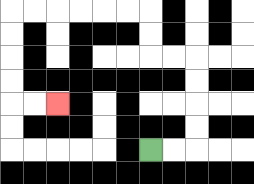{'start': '[6, 6]', 'end': '[2, 4]', 'path_directions': 'R,R,U,U,U,U,L,L,U,U,L,L,L,L,L,L,D,D,D,D,R,R', 'path_coordinates': '[[6, 6], [7, 6], [8, 6], [8, 5], [8, 4], [8, 3], [8, 2], [7, 2], [6, 2], [6, 1], [6, 0], [5, 0], [4, 0], [3, 0], [2, 0], [1, 0], [0, 0], [0, 1], [0, 2], [0, 3], [0, 4], [1, 4], [2, 4]]'}